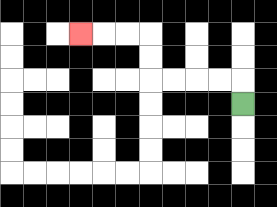{'start': '[10, 4]', 'end': '[3, 1]', 'path_directions': 'U,L,L,L,L,U,U,L,L,L', 'path_coordinates': '[[10, 4], [10, 3], [9, 3], [8, 3], [7, 3], [6, 3], [6, 2], [6, 1], [5, 1], [4, 1], [3, 1]]'}